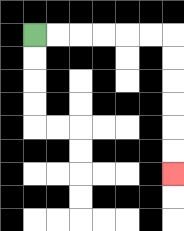{'start': '[1, 1]', 'end': '[7, 7]', 'path_directions': 'R,R,R,R,R,R,D,D,D,D,D,D', 'path_coordinates': '[[1, 1], [2, 1], [3, 1], [4, 1], [5, 1], [6, 1], [7, 1], [7, 2], [7, 3], [7, 4], [7, 5], [7, 6], [7, 7]]'}